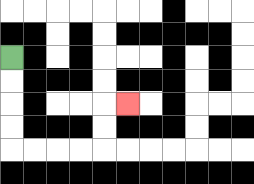{'start': '[0, 2]', 'end': '[5, 4]', 'path_directions': 'D,D,D,D,R,R,R,R,U,U,R', 'path_coordinates': '[[0, 2], [0, 3], [0, 4], [0, 5], [0, 6], [1, 6], [2, 6], [3, 6], [4, 6], [4, 5], [4, 4], [5, 4]]'}